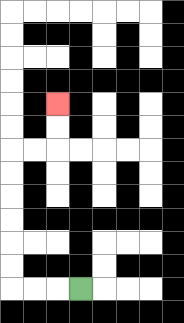{'start': '[3, 12]', 'end': '[2, 4]', 'path_directions': 'L,L,L,U,U,U,U,U,U,R,R,U,U', 'path_coordinates': '[[3, 12], [2, 12], [1, 12], [0, 12], [0, 11], [0, 10], [0, 9], [0, 8], [0, 7], [0, 6], [1, 6], [2, 6], [2, 5], [2, 4]]'}